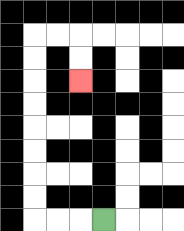{'start': '[4, 9]', 'end': '[3, 3]', 'path_directions': 'L,L,L,U,U,U,U,U,U,U,U,R,R,D,D', 'path_coordinates': '[[4, 9], [3, 9], [2, 9], [1, 9], [1, 8], [1, 7], [1, 6], [1, 5], [1, 4], [1, 3], [1, 2], [1, 1], [2, 1], [3, 1], [3, 2], [3, 3]]'}